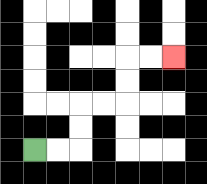{'start': '[1, 6]', 'end': '[7, 2]', 'path_directions': 'R,R,U,U,R,R,U,U,R,R', 'path_coordinates': '[[1, 6], [2, 6], [3, 6], [3, 5], [3, 4], [4, 4], [5, 4], [5, 3], [5, 2], [6, 2], [7, 2]]'}